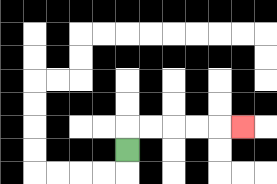{'start': '[5, 6]', 'end': '[10, 5]', 'path_directions': 'U,R,R,R,R,R', 'path_coordinates': '[[5, 6], [5, 5], [6, 5], [7, 5], [8, 5], [9, 5], [10, 5]]'}